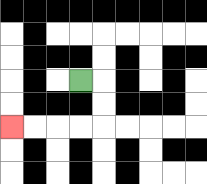{'start': '[3, 3]', 'end': '[0, 5]', 'path_directions': 'R,D,D,L,L,L,L', 'path_coordinates': '[[3, 3], [4, 3], [4, 4], [4, 5], [3, 5], [2, 5], [1, 5], [0, 5]]'}